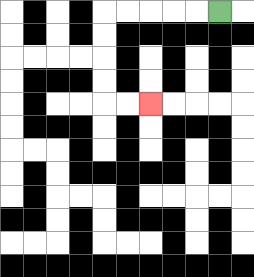{'start': '[9, 0]', 'end': '[6, 4]', 'path_directions': 'L,L,L,L,L,D,D,D,D,R,R', 'path_coordinates': '[[9, 0], [8, 0], [7, 0], [6, 0], [5, 0], [4, 0], [4, 1], [4, 2], [4, 3], [4, 4], [5, 4], [6, 4]]'}